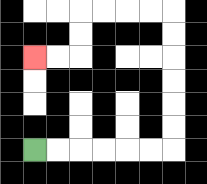{'start': '[1, 6]', 'end': '[1, 2]', 'path_directions': 'R,R,R,R,R,R,U,U,U,U,U,U,L,L,L,L,D,D,L,L', 'path_coordinates': '[[1, 6], [2, 6], [3, 6], [4, 6], [5, 6], [6, 6], [7, 6], [7, 5], [7, 4], [7, 3], [7, 2], [7, 1], [7, 0], [6, 0], [5, 0], [4, 0], [3, 0], [3, 1], [3, 2], [2, 2], [1, 2]]'}